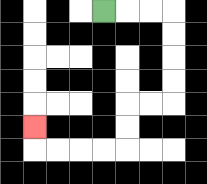{'start': '[4, 0]', 'end': '[1, 5]', 'path_directions': 'R,R,R,D,D,D,D,L,L,D,D,L,L,L,L,U', 'path_coordinates': '[[4, 0], [5, 0], [6, 0], [7, 0], [7, 1], [7, 2], [7, 3], [7, 4], [6, 4], [5, 4], [5, 5], [5, 6], [4, 6], [3, 6], [2, 6], [1, 6], [1, 5]]'}